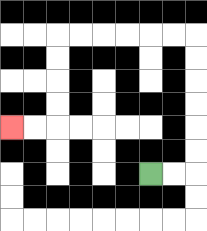{'start': '[6, 7]', 'end': '[0, 5]', 'path_directions': 'R,R,U,U,U,U,U,U,L,L,L,L,L,L,D,D,D,D,L,L', 'path_coordinates': '[[6, 7], [7, 7], [8, 7], [8, 6], [8, 5], [8, 4], [8, 3], [8, 2], [8, 1], [7, 1], [6, 1], [5, 1], [4, 1], [3, 1], [2, 1], [2, 2], [2, 3], [2, 4], [2, 5], [1, 5], [0, 5]]'}